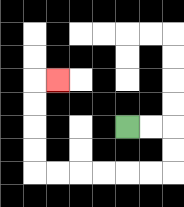{'start': '[5, 5]', 'end': '[2, 3]', 'path_directions': 'R,R,D,D,L,L,L,L,L,L,U,U,U,U,R', 'path_coordinates': '[[5, 5], [6, 5], [7, 5], [7, 6], [7, 7], [6, 7], [5, 7], [4, 7], [3, 7], [2, 7], [1, 7], [1, 6], [1, 5], [1, 4], [1, 3], [2, 3]]'}